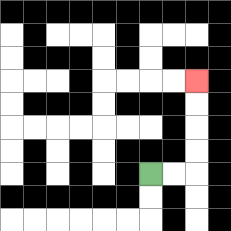{'start': '[6, 7]', 'end': '[8, 3]', 'path_directions': 'R,R,U,U,U,U', 'path_coordinates': '[[6, 7], [7, 7], [8, 7], [8, 6], [8, 5], [8, 4], [8, 3]]'}